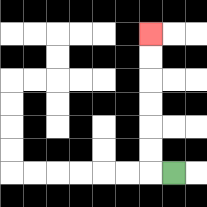{'start': '[7, 7]', 'end': '[6, 1]', 'path_directions': 'L,U,U,U,U,U,U', 'path_coordinates': '[[7, 7], [6, 7], [6, 6], [6, 5], [6, 4], [6, 3], [6, 2], [6, 1]]'}